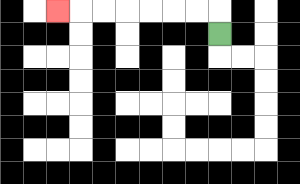{'start': '[9, 1]', 'end': '[2, 0]', 'path_directions': 'U,L,L,L,L,L,L,L', 'path_coordinates': '[[9, 1], [9, 0], [8, 0], [7, 0], [6, 0], [5, 0], [4, 0], [3, 0], [2, 0]]'}